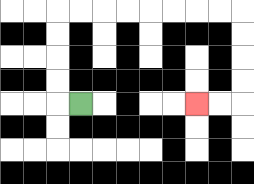{'start': '[3, 4]', 'end': '[8, 4]', 'path_directions': 'L,U,U,U,U,R,R,R,R,R,R,R,R,D,D,D,D,L,L', 'path_coordinates': '[[3, 4], [2, 4], [2, 3], [2, 2], [2, 1], [2, 0], [3, 0], [4, 0], [5, 0], [6, 0], [7, 0], [8, 0], [9, 0], [10, 0], [10, 1], [10, 2], [10, 3], [10, 4], [9, 4], [8, 4]]'}